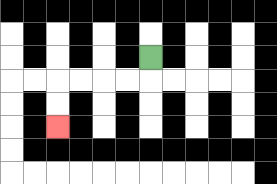{'start': '[6, 2]', 'end': '[2, 5]', 'path_directions': 'D,L,L,L,L,D,D', 'path_coordinates': '[[6, 2], [6, 3], [5, 3], [4, 3], [3, 3], [2, 3], [2, 4], [2, 5]]'}